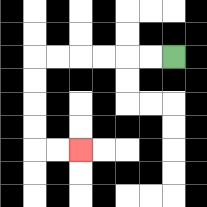{'start': '[7, 2]', 'end': '[3, 6]', 'path_directions': 'L,L,L,L,L,L,D,D,D,D,R,R', 'path_coordinates': '[[7, 2], [6, 2], [5, 2], [4, 2], [3, 2], [2, 2], [1, 2], [1, 3], [1, 4], [1, 5], [1, 6], [2, 6], [3, 6]]'}